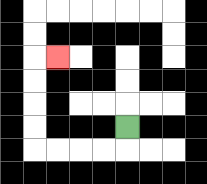{'start': '[5, 5]', 'end': '[2, 2]', 'path_directions': 'D,L,L,L,L,U,U,U,U,R', 'path_coordinates': '[[5, 5], [5, 6], [4, 6], [3, 6], [2, 6], [1, 6], [1, 5], [1, 4], [1, 3], [1, 2], [2, 2]]'}